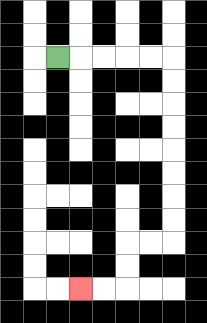{'start': '[2, 2]', 'end': '[3, 12]', 'path_directions': 'R,R,R,R,R,D,D,D,D,D,D,D,D,L,L,D,D,L,L', 'path_coordinates': '[[2, 2], [3, 2], [4, 2], [5, 2], [6, 2], [7, 2], [7, 3], [7, 4], [7, 5], [7, 6], [7, 7], [7, 8], [7, 9], [7, 10], [6, 10], [5, 10], [5, 11], [5, 12], [4, 12], [3, 12]]'}